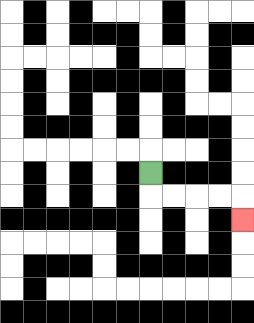{'start': '[6, 7]', 'end': '[10, 9]', 'path_directions': 'D,R,R,R,R,D', 'path_coordinates': '[[6, 7], [6, 8], [7, 8], [8, 8], [9, 8], [10, 8], [10, 9]]'}